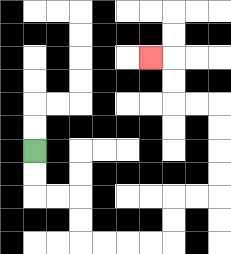{'start': '[1, 6]', 'end': '[6, 2]', 'path_directions': 'D,D,R,R,D,D,R,R,R,R,U,U,R,R,U,U,U,U,L,L,U,U,L', 'path_coordinates': '[[1, 6], [1, 7], [1, 8], [2, 8], [3, 8], [3, 9], [3, 10], [4, 10], [5, 10], [6, 10], [7, 10], [7, 9], [7, 8], [8, 8], [9, 8], [9, 7], [9, 6], [9, 5], [9, 4], [8, 4], [7, 4], [7, 3], [7, 2], [6, 2]]'}